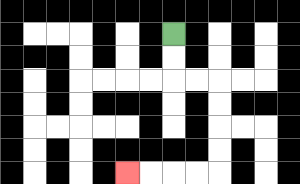{'start': '[7, 1]', 'end': '[5, 7]', 'path_directions': 'D,D,R,R,D,D,D,D,L,L,L,L', 'path_coordinates': '[[7, 1], [7, 2], [7, 3], [8, 3], [9, 3], [9, 4], [9, 5], [9, 6], [9, 7], [8, 7], [7, 7], [6, 7], [5, 7]]'}